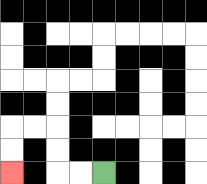{'start': '[4, 7]', 'end': '[0, 7]', 'path_directions': 'L,L,U,U,L,L,D,D', 'path_coordinates': '[[4, 7], [3, 7], [2, 7], [2, 6], [2, 5], [1, 5], [0, 5], [0, 6], [0, 7]]'}